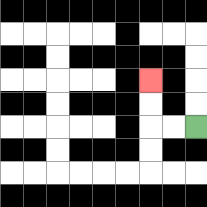{'start': '[8, 5]', 'end': '[6, 3]', 'path_directions': 'L,L,U,U', 'path_coordinates': '[[8, 5], [7, 5], [6, 5], [6, 4], [6, 3]]'}